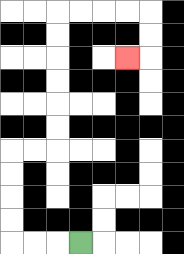{'start': '[3, 10]', 'end': '[5, 2]', 'path_directions': 'L,L,L,U,U,U,U,R,R,U,U,U,U,U,U,R,R,R,R,D,D,L', 'path_coordinates': '[[3, 10], [2, 10], [1, 10], [0, 10], [0, 9], [0, 8], [0, 7], [0, 6], [1, 6], [2, 6], [2, 5], [2, 4], [2, 3], [2, 2], [2, 1], [2, 0], [3, 0], [4, 0], [5, 0], [6, 0], [6, 1], [6, 2], [5, 2]]'}